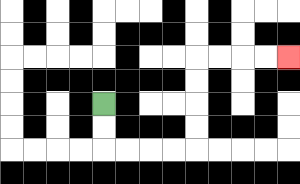{'start': '[4, 4]', 'end': '[12, 2]', 'path_directions': 'D,D,R,R,R,R,U,U,U,U,R,R,R,R', 'path_coordinates': '[[4, 4], [4, 5], [4, 6], [5, 6], [6, 6], [7, 6], [8, 6], [8, 5], [8, 4], [8, 3], [8, 2], [9, 2], [10, 2], [11, 2], [12, 2]]'}